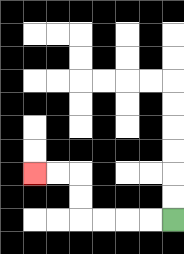{'start': '[7, 9]', 'end': '[1, 7]', 'path_directions': 'L,L,L,L,U,U,L,L', 'path_coordinates': '[[7, 9], [6, 9], [5, 9], [4, 9], [3, 9], [3, 8], [3, 7], [2, 7], [1, 7]]'}